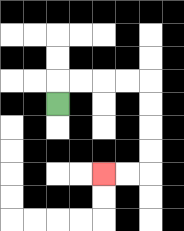{'start': '[2, 4]', 'end': '[4, 7]', 'path_directions': 'U,R,R,R,R,D,D,D,D,L,L', 'path_coordinates': '[[2, 4], [2, 3], [3, 3], [4, 3], [5, 3], [6, 3], [6, 4], [6, 5], [6, 6], [6, 7], [5, 7], [4, 7]]'}